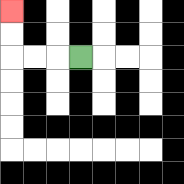{'start': '[3, 2]', 'end': '[0, 0]', 'path_directions': 'L,L,L,U,U', 'path_coordinates': '[[3, 2], [2, 2], [1, 2], [0, 2], [0, 1], [0, 0]]'}